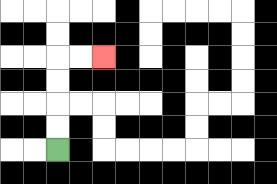{'start': '[2, 6]', 'end': '[4, 2]', 'path_directions': 'U,U,U,U,R,R', 'path_coordinates': '[[2, 6], [2, 5], [2, 4], [2, 3], [2, 2], [3, 2], [4, 2]]'}